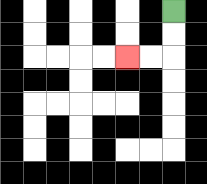{'start': '[7, 0]', 'end': '[5, 2]', 'path_directions': 'D,D,L,L', 'path_coordinates': '[[7, 0], [7, 1], [7, 2], [6, 2], [5, 2]]'}